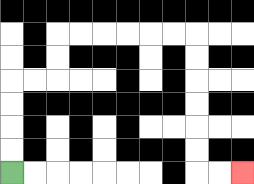{'start': '[0, 7]', 'end': '[10, 7]', 'path_directions': 'U,U,U,U,R,R,U,U,R,R,R,R,R,R,D,D,D,D,D,D,R,R', 'path_coordinates': '[[0, 7], [0, 6], [0, 5], [0, 4], [0, 3], [1, 3], [2, 3], [2, 2], [2, 1], [3, 1], [4, 1], [5, 1], [6, 1], [7, 1], [8, 1], [8, 2], [8, 3], [8, 4], [8, 5], [8, 6], [8, 7], [9, 7], [10, 7]]'}